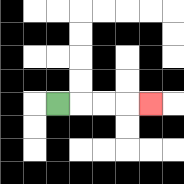{'start': '[2, 4]', 'end': '[6, 4]', 'path_directions': 'R,R,R,R', 'path_coordinates': '[[2, 4], [3, 4], [4, 4], [5, 4], [6, 4]]'}